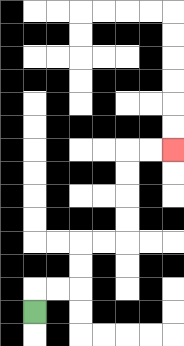{'start': '[1, 13]', 'end': '[7, 6]', 'path_directions': 'U,R,R,U,U,R,R,U,U,U,U,R,R', 'path_coordinates': '[[1, 13], [1, 12], [2, 12], [3, 12], [3, 11], [3, 10], [4, 10], [5, 10], [5, 9], [5, 8], [5, 7], [5, 6], [6, 6], [7, 6]]'}